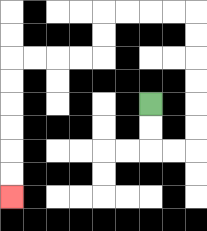{'start': '[6, 4]', 'end': '[0, 8]', 'path_directions': 'D,D,R,R,U,U,U,U,U,U,L,L,L,L,D,D,L,L,L,L,D,D,D,D,D,D', 'path_coordinates': '[[6, 4], [6, 5], [6, 6], [7, 6], [8, 6], [8, 5], [8, 4], [8, 3], [8, 2], [8, 1], [8, 0], [7, 0], [6, 0], [5, 0], [4, 0], [4, 1], [4, 2], [3, 2], [2, 2], [1, 2], [0, 2], [0, 3], [0, 4], [0, 5], [0, 6], [0, 7], [0, 8]]'}